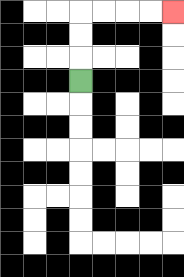{'start': '[3, 3]', 'end': '[7, 0]', 'path_directions': 'U,U,U,R,R,R,R', 'path_coordinates': '[[3, 3], [3, 2], [3, 1], [3, 0], [4, 0], [5, 0], [6, 0], [7, 0]]'}